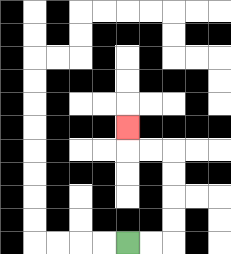{'start': '[5, 10]', 'end': '[5, 5]', 'path_directions': 'R,R,U,U,U,U,L,L,U', 'path_coordinates': '[[5, 10], [6, 10], [7, 10], [7, 9], [7, 8], [7, 7], [7, 6], [6, 6], [5, 6], [5, 5]]'}